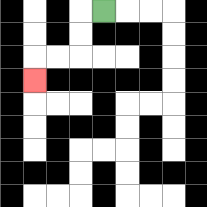{'start': '[4, 0]', 'end': '[1, 3]', 'path_directions': 'L,D,D,L,L,D', 'path_coordinates': '[[4, 0], [3, 0], [3, 1], [3, 2], [2, 2], [1, 2], [1, 3]]'}